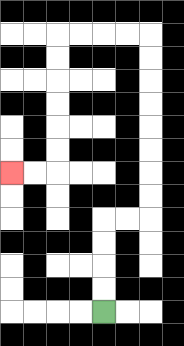{'start': '[4, 13]', 'end': '[0, 7]', 'path_directions': 'U,U,U,U,R,R,U,U,U,U,U,U,U,U,L,L,L,L,D,D,D,D,D,D,L,L', 'path_coordinates': '[[4, 13], [4, 12], [4, 11], [4, 10], [4, 9], [5, 9], [6, 9], [6, 8], [6, 7], [6, 6], [6, 5], [6, 4], [6, 3], [6, 2], [6, 1], [5, 1], [4, 1], [3, 1], [2, 1], [2, 2], [2, 3], [2, 4], [2, 5], [2, 6], [2, 7], [1, 7], [0, 7]]'}